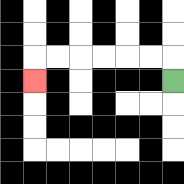{'start': '[7, 3]', 'end': '[1, 3]', 'path_directions': 'U,L,L,L,L,L,L,D', 'path_coordinates': '[[7, 3], [7, 2], [6, 2], [5, 2], [4, 2], [3, 2], [2, 2], [1, 2], [1, 3]]'}